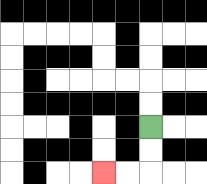{'start': '[6, 5]', 'end': '[4, 7]', 'path_directions': 'D,D,L,L', 'path_coordinates': '[[6, 5], [6, 6], [6, 7], [5, 7], [4, 7]]'}